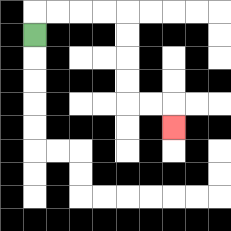{'start': '[1, 1]', 'end': '[7, 5]', 'path_directions': 'U,R,R,R,R,D,D,D,D,R,R,D', 'path_coordinates': '[[1, 1], [1, 0], [2, 0], [3, 0], [4, 0], [5, 0], [5, 1], [5, 2], [5, 3], [5, 4], [6, 4], [7, 4], [7, 5]]'}